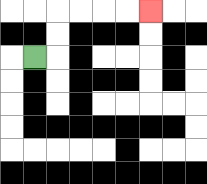{'start': '[1, 2]', 'end': '[6, 0]', 'path_directions': 'R,U,U,R,R,R,R', 'path_coordinates': '[[1, 2], [2, 2], [2, 1], [2, 0], [3, 0], [4, 0], [5, 0], [6, 0]]'}